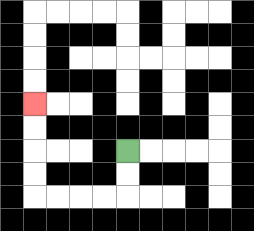{'start': '[5, 6]', 'end': '[1, 4]', 'path_directions': 'D,D,L,L,L,L,U,U,U,U', 'path_coordinates': '[[5, 6], [5, 7], [5, 8], [4, 8], [3, 8], [2, 8], [1, 8], [1, 7], [1, 6], [1, 5], [1, 4]]'}